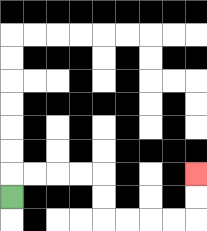{'start': '[0, 8]', 'end': '[8, 7]', 'path_directions': 'U,R,R,R,R,D,D,R,R,R,R,U,U', 'path_coordinates': '[[0, 8], [0, 7], [1, 7], [2, 7], [3, 7], [4, 7], [4, 8], [4, 9], [5, 9], [6, 9], [7, 9], [8, 9], [8, 8], [8, 7]]'}